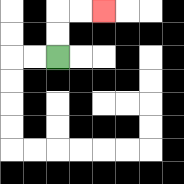{'start': '[2, 2]', 'end': '[4, 0]', 'path_directions': 'U,U,R,R', 'path_coordinates': '[[2, 2], [2, 1], [2, 0], [3, 0], [4, 0]]'}